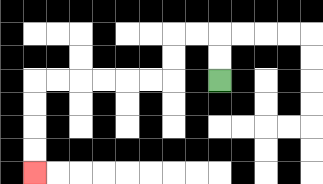{'start': '[9, 3]', 'end': '[1, 7]', 'path_directions': 'U,U,L,L,D,D,L,L,L,L,L,L,D,D,D,D', 'path_coordinates': '[[9, 3], [9, 2], [9, 1], [8, 1], [7, 1], [7, 2], [7, 3], [6, 3], [5, 3], [4, 3], [3, 3], [2, 3], [1, 3], [1, 4], [1, 5], [1, 6], [1, 7]]'}